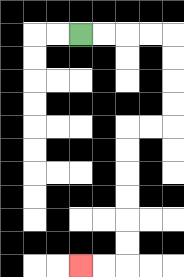{'start': '[3, 1]', 'end': '[3, 11]', 'path_directions': 'R,R,R,R,D,D,D,D,L,L,D,D,D,D,D,D,L,L', 'path_coordinates': '[[3, 1], [4, 1], [5, 1], [6, 1], [7, 1], [7, 2], [7, 3], [7, 4], [7, 5], [6, 5], [5, 5], [5, 6], [5, 7], [5, 8], [5, 9], [5, 10], [5, 11], [4, 11], [3, 11]]'}